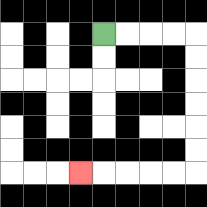{'start': '[4, 1]', 'end': '[3, 7]', 'path_directions': 'R,R,R,R,D,D,D,D,D,D,L,L,L,L,L', 'path_coordinates': '[[4, 1], [5, 1], [6, 1], [7, 1], [8, 1], [8, 2], [8, 3], [8, 4], [8, 5], [8, 6], [8, 7], [7, 7], [6, 7], [5, 7], [4, 7], [3, 7]]'}